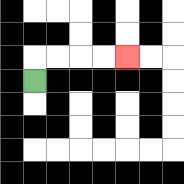{'start': '[1, 3]', 'end': '[5, 2]', 'path_directions': 'U,R,R,R,R', 'path_coordinates': '[[1, 3], [1, 2], [2, 2], [3, 2], [4, 2], [5, 2]]'}